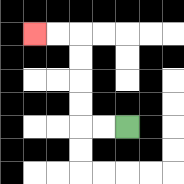{'start': '[5, 5]', 'end': '[1, 1]', 'path_directions': 'L,L,U,U,U,U,L,L', 'path_coordinates': '[[5, 5], [4, 5], [3, 5], [3, 4], [3, 3], [3, 2], [3, 1], [2, 1], [1, 1]]'}